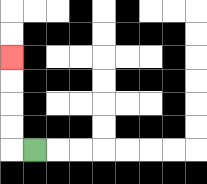{'start': '[1, 6]', 'end': '[0, 2]', 'path_directions': 'L,U,U,U,U', 'path_coordinates': '[[1, 6], [0, 6], [0, 5], [0, 4], [0, 3], [0, 2]]'}